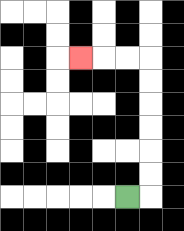{'start': '[5, 8]', 'end': '[3, 2]', 'path_directions': 'R,U,U,U,U,U,U,L,L,L', 'path_coordinates': '[[5, 8], [6, 8], [6, 7], [6, 6], [6, 5], [6, 4], [6, 3], [6, 2], [5, 2], [4, 2], [3, 2]]'}